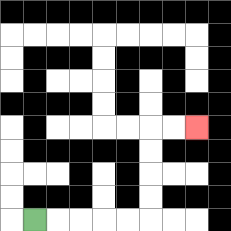{'start': '[1, 9]', 'end': '[8, 5]', 'path_directions': 'R,R,R,R,R,U,U,U,U,R,R', 'path_coordinates': '[[1, 9], [2, 9], [3, 9], [4, 9], [5, 9], [6, 9], [6, 8], [6, 7], [6, 6], [6, 5], [7, 5], [8, 5]]'}